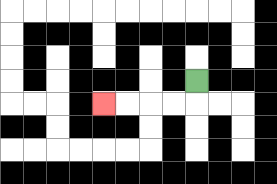{'start': '[8, 3]', 'end': '[4, 4]', 'path_directions': 'D,L,L,L,L', 'path_coordinates': '[[8, 3], [8, 4], [7, 4], [6, 4], [5, 4], [4, 4]]'}